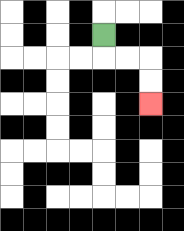{'start': '[4, 1]', 'end': '[6, 4]', 'path_directions': 'D,R,R,D,D', 'path_coordinates': '[[4, 1], [4, 2], [5, 2], [6, 2], [6, 3], [6, 4]]'}